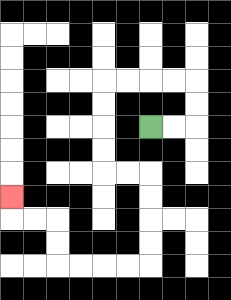{'start': '[6, 5]', 'end': '[0, 8]', 'path_directions': 'R,R,U,U,L,L,L,L,D,D,D,D,R,R,D,D,D,D,L,L,L,L,U,U,L,L,U', 'path_coordinates': '[[6, 5], [7, 5], [8, 5], [8, 4], [8, 3], [7, 3], [6, 3], [5, 3], [4, 3], [4, 4], [4, 5], [4, 6], [4, 7], [5, 7], [6, 7], [6, 8], [6, 9], [6, 10], [6, 11], [5, 11], [4, 11], [3, 11], [2, 11], [2, 10], [2, 9], [1, 9], [0, 9], [0, 8]]'}